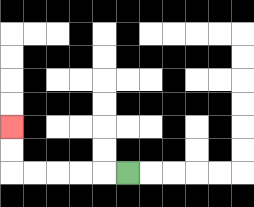{'start': '[5, 7]', 'end': '[0, 5]', 'path_directions': 'L,L,L,L,L,U,U', 'path_coordinates': '[[5, 7], [4, 7], [3, 7], [2, 7], [1, 7], [0, 7], [0, 6], [0, 5]]'}